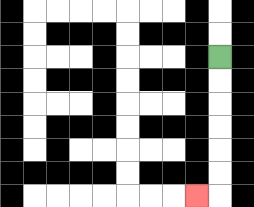{'start': '[9, 2]', 'end': '[8, 8]', 'path_directions': 'D,D,D,D,D,D,L', 'path_coordinates': '[[9, 2], [9, 3], [9, 4], [9, 5], [9, 6], [9, 7], [9, 8], [8, 8]]'}